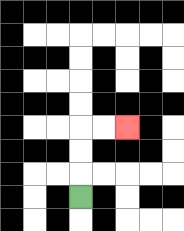{'start': '[3, 8]', 'end': '[5, 5]', 'path_directions': 'U,U,U,R,R', 'path_coordinates': '[[3, 8], [3, 7], [3, 6], [3, 5], [4, 5], [5, 5]]'}